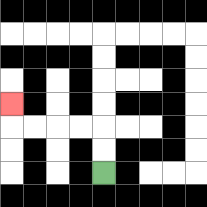{'start': '[4, 7]', 'end': '[0, 4]', 'path_directions': 'U,U,L,L,L,L,U', 'path_coordinates': '[[4, 7], [4, 6], [4, 5], [3, 5], [2, 5], [1, 5], [0, 5], [0, 4]]'}